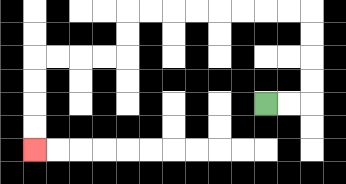{'start': '[11, 4]', 'end': '[1, 6]', 'path_directions': 'R,R,U,U,U,U,L,L,L,L,L,L,L,L,D,D,L,L,L,L,D,D,D,D', 'path_coordinates': '[[11, 4], [12, 4], [13, 4], [13, 3], [13, 2], [13, 1], [13, 0], [12, 0], [11, 0], [10, 0], [9, 0], [8, 0], [7, 0], [6, 0], [5, 0], [5, 1], [5, 2], [4, 2], [3, 2], [2, 2], [1, 2], [1, 3], [1, 4], [1, 5], [1, 6]]'}